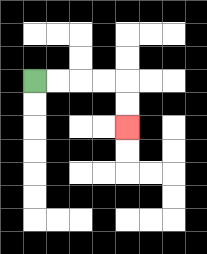{'start': '[1, 3]', 'end': '[5, 5]', 'path_directions': 'R,R,R,R,D,D', 'path_coordinates': '[[1, 3], [2, 3], [3, 3], [4, 3], [5, 3], [5, 4], [5, 5]]'}